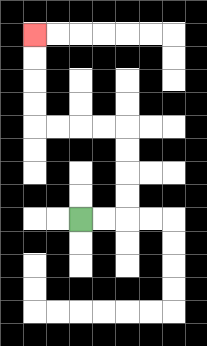{'start': '[3, 9]', 'end': '[1, 1]', 'path_directions': 'R,R,U,U,U,U,L,L,L,L,U,U,U,U', 'path_coordinates': '[[3, 9], [4, 9], [5, 9], [5, 8], [5, 7], [5, 6], [5, 5], [4, 5], [3, 5], [2, 5], [1, 5], [1, 4], [1, 3], [1, 2], [1, 1]]'}